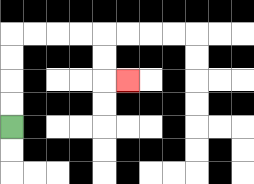{'start': '[0, 5]', 'end': '[5, 3]', 'path_directions': 'U,U,U,U,R,R,R,R,D,D,R', 'path_coordinates': '[[0, 5], [0, 4], [0, 3], [0, 2], [0, 1], [1, 1], [2, 1], [3, 1], [4, 1], [4, 2], [4, 3], [5, 3]]'}